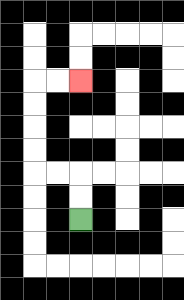{'start': '[3, 9]', 'end': '[3, 3]', 'path_directions': 'U,U,L,L,U,U,U,U,R,R', 'path_coordinates': '[[3, 9], [3, 8], [3, 7], [2, 7], [1, 7], [1, 6], [1, 5], [1, 4], [1, 3], [2, 3], [3, 3]]'}